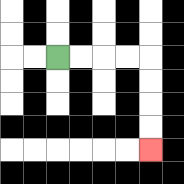{'start': '[2, 2]', 'end': '[6, 6]', 'path_directions': 'R,R,R,R,D,D,D,D', 'path_coordinates': '[[2, 2], [3, 2], [4, 2], [5, 2], [6, 2], [6, 3], [6, 4], [6, 5], [6, 6]]'}